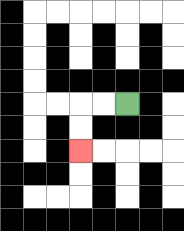{'start': '[5, 4]', 'end': '[3, 6]', 'path_directions': 'L,L,D,D', 'path_coordinates': '[[5, 4], [4, 4], [3, 4], [3, 5], [3, 6]]'}